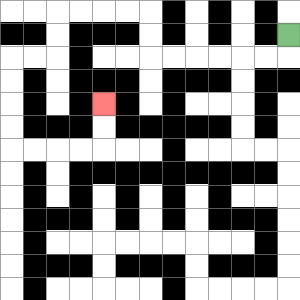{'start': '[12, 1]', 'end': '[4, 4]', 'path_directions': 'D,L,L,L,L,L,L,U,U,L,L,L,L,D,D,L,L,D,D,D,D,R,R,R,R,U,U', 'path_coordinates': '[[12, 1], [12, 2], [11, 2], [10, 2], [9, 2], [8, 2], [7, 2], [6, 2], [6, 1], [6, 0], [5, 0], [4, 0], [3, 0], [2, 0], [2, 1], [2, 2], [1, 2], [0, 2], [0, 3], [0, 4], [0, 5], [0, 6], [1, 6], [2, 6], [3, 6], [4, 6], [4, 5], [4, 4]]'}